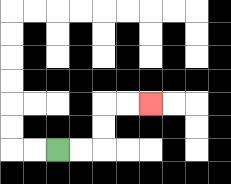{'start': '[2, 6]', 'end': '[6, 4]', 'path_directions': 'R,R,U,U,R,R', 'path_coordinates': '[[2, 6], [3, 6], [4, 6], [4, 5], [4, 4], [5, 4], [6, 4]]'}